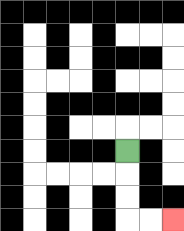{'start': '[5, 6]', 'end': '[7, 9]', 'path_directions': 'D,D,D,R,R', 'path_coordinates': '[[5, 6], [5, 7], [5, 8], [5, 9], [6, 9], [7, 9]]'}